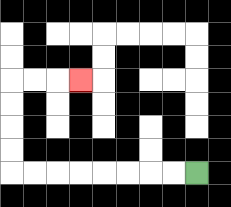{'start': '[8, 7]', 'end': '[3, 3]', 'path_directions': 'L,L,L,L,L,L,L,L,U,U,U,U,R,R,R', 'path_coordinates': '[[8, 7], [7, 7], [6, 7], [5, 7], [4, 7], [3, 7], [2, 7], [1, 7], [0, 7], [0, 6], [0, 5], [0, 4], [0, 3], [1, 3], [2, 3], [3, 3]]'}